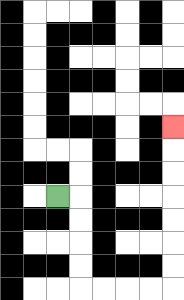{'start': '[2, 8]', 'end': '[7, 5]', 'path_directions': 'R,D,D,D,D,R,R,R,R,U,U,U,U,U,U,U', 'path_coordinates': '[[2, 8], [3, 8], [3, 9], [3, 10], [3, 11], [3, 12], [4, 12], [5, 12], [6, 12], [7, 12], [7, 11], [7, 10], [7, 9], [7, 8], [7, 7], [7, 6], [7, 5]]'}